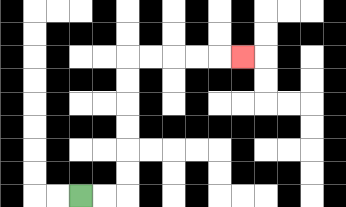{'start': '[3, 8]', 'end': '[10, 2]', 'path_directions': 'R,R,U,U,U,U,U,U,R,R,R,R,R', 'path_coordinates': '[[3, 8], [4, 8], [5, 8], [5, 7], [5, 6], [5, 5], [5, 4], [5, 3], [5, 2], [6, 2], [7, 2], [8, 2], [9, 2], [10, 2]]'}